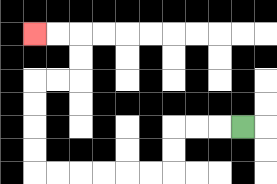{'start': '[10, 5]', 'end': '[1, 1]', 'path_directions': 'L,L,L,D,D,L,L,L,L,L,L,U,U,U,U,R,R,U,U,L,L', 'path_coordinates': '[[10, 5], [9, 5], [8, 5], [7, 5], [7, 6], [7, 7], [6, 7], [5, 7], [4, 7], [3, 7], [2, 7], [1, 7], [1, 6], [1, 5], [1, 4], [1, 3], [2, 3], [3, 3], [3, 2], [3, 1], [2, 1], [1, 1]]'}